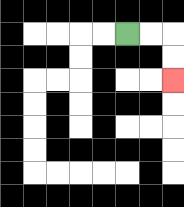{'start': '[5, 1]', 'end': '[7, 3]', 'path_directions': 'R,R,D,D', 'path_coordinates': '[[5, 1], [6, 1], [7, 1], [7, 2], [7, 3]]'}